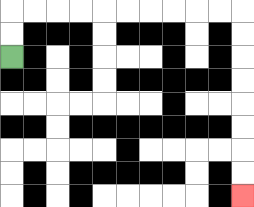{'start': '[0, 2]', 'end': '[10, 8]', 'path_directions': 'U,U,R,R,R,R,R,R,R,R,R,R,D,D,D,D,D,D,D,D', 'path_coordinates': '[[0, 2], [0, 1], [0, 0], [1, 0], [2, 0], [3, 0], [4, 0], [5, 0], [6, 0], [7, 0], [8, 0], [9, 0], [10, 0], [10, 1], [10, 2], [10, 3], [10, 4], [10, 5], [10, 6], [10, 7], [10, 8]]'}